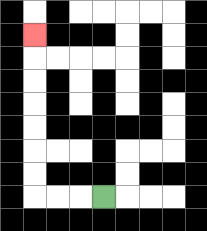{'start': '[4, 8]', 'end': '[1, 1]', 'path_directions': 'L,L,L,U,U,U,U,U,U,U', 'path_coordinates': '[[4, 8], [3, 8], [2, 8], [1, 8], [1, 7], [1, 6], [1, 5], [1, 4], [1, 3], [1, 2], [1, 1]]'}